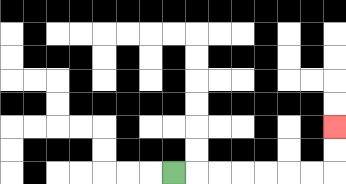{'start': '[7, 7]', 'end': '[14, 5]', 'path_directions': 'R,R,R,R,R,R,R,U,U', 'path_coordinates': '[[7, 7], [8, 7], [9, 7], [10, 7], [11, 7], [12, 7], [13, 7], [14, 7], [14, 6], [14, 5]]'}